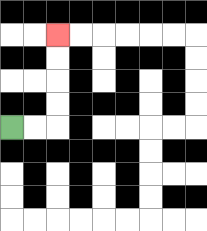{'start': '[0, 5]', 'end': '[2, 1]', 'path_directions': 'R,R,U,U,U,U', 'path_coordinates': '[[0, 5], [1, 5], [2, 5], [2, 4], [2, 3], [2, 2], [2, 1]]'}